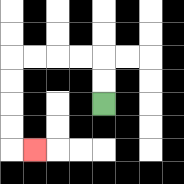{'start': '[4, 4]', 'end': '[1, 6]', 'path_directions': 'U,U,L,L,L,L,D,D,D,D,R', 'path_coordinates': '[[4, 4], [4, 3], [4, 2], [3, 2], [2, 2], [1, 2], [0, 2], [0, 3], [0, 4], [0, 5], [0, 6], [1, 6]]'}